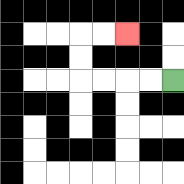{'start': '[7, 3]', 'end': '[5, 1]', 'path_directions': 'L,L,L,L,U,U,R,R', 'path_coordinates': '[[7, 3], [6, 3], [5, 3], [4, 3], [3, 3], [3, 2], [3, 1], [4, 1], [5, 1]]'}